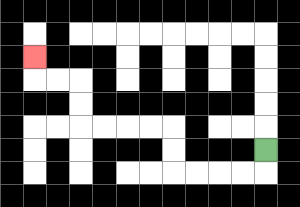{'start': '[11, 6]', 'end': '[1, 2]', 'path_directions': 'D,L,L,L,L,U,U,L,L,L,L,U,U,L,L,U', 'path_coordinates': '[[11, 6], [11, 7], [10, 7], [9, 7], [8, 7], [7, 7], [7, 6], [7, 5], [6, 5], [5, 5], [4, 5], [3, 5], [3, 4], [3, 3], [2, 3], [1, 3], [1, 2]]'}